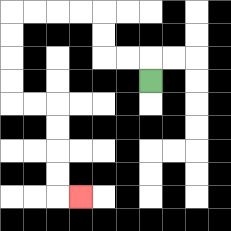{'start': '[6, 3]', 'end': '[3, 8]', 'path_directions': 'U,L,L,U,U,L,L,L,L,D,D,D,D,R,R,D,D,D,D,R', 'path_coordinates': '[[6, 3], [6, 2], [5, 2], [4, 2], [4, 1], [4, 0], [3, 0], [2, 0], [1, 0], [0, 0], [0, 1], [0, 2], [0, 3], [0, 4], [1, 4], [2, 4], [2, 5], [2, 6], [2, 7], [2, 8], [3, 8]]'}